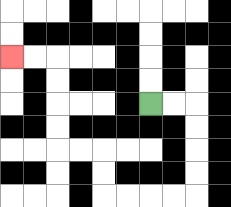{'start': '[6, 4]', 'end': '[0, 2]', 'path_directions': 'R,R,D,D,D,D,L,L,L,L,U,U,L,L,U,U,U,U,L,L', 'path_coordinates': '[[6, 4], [7, 4], [8, 4], [8, 5], [8, 6], [8, 7], [8, 8], [7, 8], [6, 8], [5, 8], [4, 8], [4, 7], [4, 6], [3, 6], [2, 6], [2, 5], [2, 4], [2, 3], [2, 2], [1, 2], [0, 2]]'}